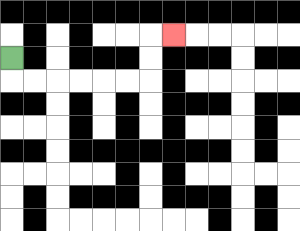{'start': '[0, 2]', 'end': '[7, 1]', 'path_directions': 'D,R,R,R,R,R,R,U,U,R', 'path_coordinates': '[[0, 2], [0, 3], [1, 3], [2, 3], [3, 3], [4, 3], [5, 3], [6, 3], [6, 2], [6, 1], [7, 1]]'}